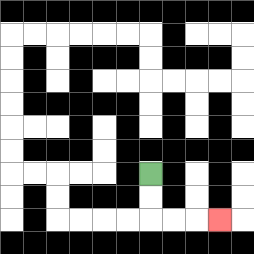{'start': '[6, 7]', 'end': '[9, 9]', 'path_directions': 'D,D,R,R,R', 'path_coordinates': '[[6, 7], [6, 8], [6, 9], [7, 9], [8, 9], [9, 9]]'}